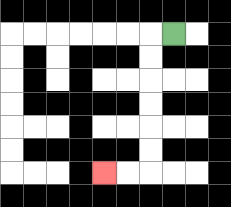{'start': '[7, 1]', 'end': '[4, 7]', 'path_directions': 'L,D,D,D,D,D,D,L,L', 'path_coordinates': '[[7, 1], [6, 1], [6, 2], [6, 3], [6, 4], [6, 5], [6, 6], [6, 7], [5, 7], [4, 7]]'}